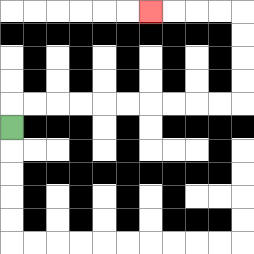{'start': '[0, 5]', 'end': '[6, 0]', 'path_directions': 'U,R,R,R,R,R,R,R,R,R,R,U,U,U,U,L,L,L,L', 'path_coordinates': '[[0, 5], [0, 4], [1, 4], [2, 4], [3, 4], [4, 4], [5, 4], [6, 4], [7, 4], [8, 4], [9, 4], [10, 4], [10, 3], [10, 2], [10, 1], [10, 0], [9, 0], [8, 0], [7, 0], [6, 0]]'}